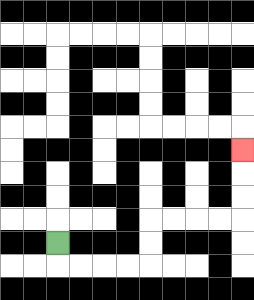{'start': '[2, 10]', 'end': '[10, 6]', 'path_directions': 'D,R,R,R,R,U,U,R,R,R,R,U,U,U', 'path_coordinates': '[[2, 10], [2, 11], [3, 11], [4, 11], [5, 11], [6, 11], [6, 10], [6, 9], [7, 9], [8, 9], [9, 9], [10, 9], [10, 8], [10, 7], [10, 6]]'}